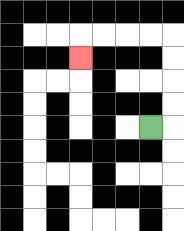{'start': '[6, 5]', 'end': '[3, 2]', 'path_directions': 'R,U,U,U,U,L,L,L,L,D', 'path_coordinates': '[[6, 5], [7, 5], [7, 4], [7, 3], [7, 2], [7, 1], [6, 1], [5, 1], [4, 1], [3, 1], [3, 2]]'}